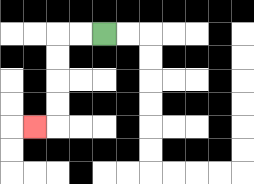{'start': '[4, 1]', 'end': '[1, 5]', 'path_directions': 'L,L,D,D,D,D,L', 'path_coordinates': '[[4, 1], [3, 1], [2, 1], [2, 2], [2, 3], [2, 4], [2, 5], [1, 5]]'}